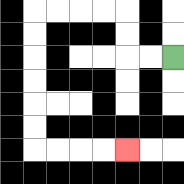{'start': '[7, 2]', 'end': '[5, 6]', 'path_directions': 'L,L,U,U,L,L,L,L,D,D,D,D,D,D,R,R,R,R', 'path_coordinates': '[[7, 2], [6, 2], [5, 2], [5, 1], [5, 0], [4, 0], [3, 0], [2, 0], [1, 0], [1, 1], [1, 2], [1, 3], [1, 4], [1, 5], [1, 6], [2, 6], [3, 6], [4, 6], [5, 6]]'}